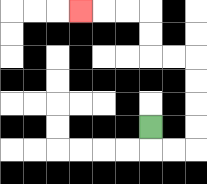{'start': '[6, 5]', 'end': '[3, 0]', 'path_directions': 'D,R,R,U,U,U,U,L,L,U,U,L,L,L', 'path_coordinates': '[[6, 5], [6, 6], [7, 6], [8, 6], [8, 5], [8, 4], [8, 3], [8, 2], [7, 2], [6, 2], [6, 1], [6, 0], [5, 0], [4, 0], [3, 0]]'}